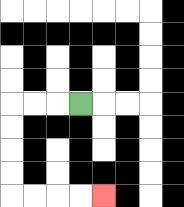{'start': '[3, 4]', 'end': '[4, 8]', 'path_directions': 'L,L,L,D,D,D,D,R,R,R,R', 'path_coordinates': '[[3, 4], [2, 4], [1, 4], [0, 4], [0, 5], [0, 6], [0, 7], [0, 8], [1, 8], [2, 8], [3, 8], [4, 8]]'}